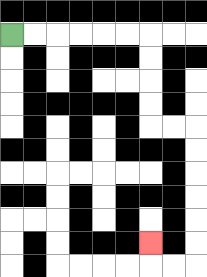{'start': '[0, 1]', 'end': '[6, 10]', 'path_directions': 'R,R,R,R,R,R,D,D,D,D,R,R,D,D,D,D,D,D,L,L,U', 'path_coordinates': '[[0, 1], [1, 1], [2, 1], [3, 1], [4, 1], [5, 1], [6, 1], [6, 2], [6, 3], [6, 4], [6, 5], [7, 5], [8, 5], [8, 6], [8, 7], [8, 8], [8, 9], [8, 10], [8, 11], [7, 11], [6, 11], [6, 10]]'}